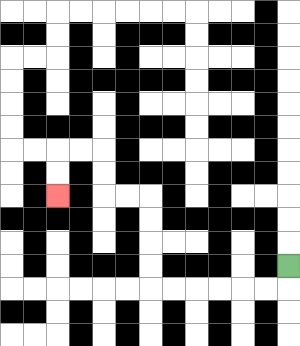{'start': '[12, 11]', 'end': '[2, 8]', 'path_directions': 'D,L,L,L,L,L,L,U,U,U,U,L,L,U,U,L,L,D,D', 'path_coordinates': '[[12, 11], [12, 12], [11, 12], [10, 12], [9, 12], [8, 12], [7, 12], [6, 12], [6, 11], [6, 10], [6, 9], [6, 8], [5, 8], [4, 8], [4, 7], [4, 6], [3, 6], [2, 6], [2, 7], [2, 8]]'}